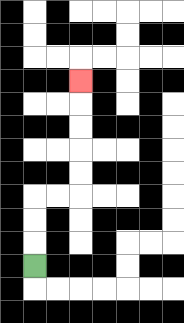{'start': '[1, 11]', 'end': '[3, 3]', 'path_directions': 'U,U,U,R,R,U,U,U,U,U', 'path_coordinates': '[[1, 11], [1, 10], [1, 9], [1, 8], [2, 8], [3, 8], [3, 7], [3, 6], [3, 5], [3, 4], [3, 3]]'}